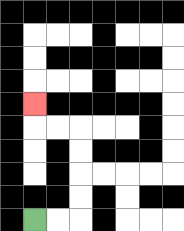{'start': '[1, 9]', 'end': '[1, 4]', 'path_directions': 'R,R,U,U,U,U,L,L,U', 'path_coordinates': '[[1, 9], [2, 9], [3, 9], [3, 8], [3, 7], [3, 6], [3, 5], [2, 5], [1, 5], [1, 4]]'}